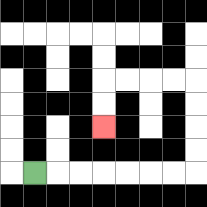{'start': '[1, 7]', 'end': '[4, 5]', 'path_directions': 'R,R,R,R,R,R,R,U,U,U,U,L,L,L,L,D,D', 'path_coordinates': '[[1, 7], [2, 7], [3, 7], [4, 7], [5, 7], [6, 7], [7, 7], [8, 7], [8, 6], [8, 5], [8, 4], [8, 3], [7, 3], [6, 3], [5, 3], [4, 3], [4, 4], [4, 5]]'}